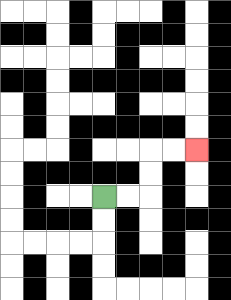{'start': '[4, 8]', 'end': '[8, 6]', 'path_directions': 'R,R,U,U,R,R', 'path_coordinates': '[[4, 8], [5, 8], [6, 8], [6, 7], [6, 6], [7, 6], [8, 6]]'}